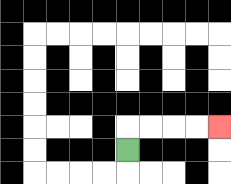{'start': '[5, 6]', 'end': '[9, 5]', 'path_directions': 'U,R,R,R,R', 'path_coordinates': '[[5, 6], [5, 5], [6, 5], [7, 5], [8, 5], [9, 5]]'}